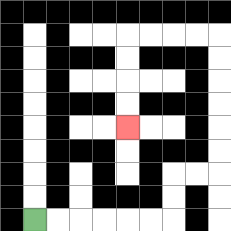{'start': '[1, 9]', 'end': '[5, 5]', 'path_directions': 'R,R,R,R,R,R,U,U,R,R,U,U,U,U,U,U,L,L,L,L,D,D,D,D', 'path_coordinates': '[[1, 9], [2, 9], [3, 9], [4, 9], [5, 9], [6, 9], [7, 9], [7, 8], [7, 7], [8, 7], [9, 7], [9, 6], [9, 5], [9, 4], [9, 3], [9, 2], [9, 1], [8, 1], [7, 1], [6, 1], [5, 1], [5, 2], [5, 3], [5, 4], [5, 5]]'}